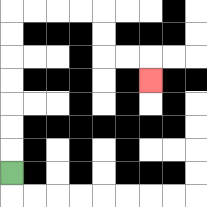{'start': '[0, 7]', 'end': '[6, 3]', 'path_directions': 'U,U,U,U,U,U,U,R,R,R,R,D,D,R,R,D', 'path_coordinates': '[[0, 7], [0, 6], [0, 5], [0, 4], [0, 3], [0, 2], [0, 1], [0, 0], [1, 0], [2, 0], [3, 0], [4, 0], [4, 1], [4, 2], [5, 2], [6, 2], [6, 3]]'}